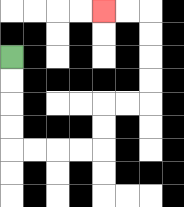{'start': '[0, 2]', 'end': '[4, 0]', 'path_directions': 'D,D,D,D,R,R,R,R,U,U,R,R,U,U,U,U,L,L', 'path_coordinates': '[[0, 2], [0, 3], [0, 4], [0, 5], [0, 6], [1, 6], [2, 6], [3, 6], [4, 6], [4, 5], [4, 4], [5, 4], [6, 4], [6, 3], [6, 2], [6, 1], [6, 0], [5, 0], [4, 0]]'}